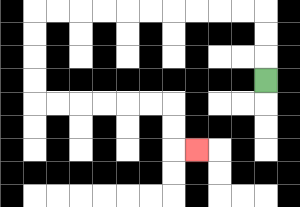{'start': '[11, 3]', 'end': '[8, 6]', 'path_directions': 'U,U,U,L,L,L,L,L,L,L,L,L,L,D,D,D,D,R,R,R,R,R,R,D,D,R', 'path_coordinates': '[[11, 3], [11, 2], [11, 1], [11, 0], [10, 0], [9, 0], [8, 0], [7, 0], [6, 0], [5, 0], [4, 0], [3, 0], [2, 0], [1, 0], [1, 1], [1, 2], [1, 3], [1, 4], [2, 4], [3, 4], [4, 4], [5, 4], [6, 4], [7, 4], [7, 5], [7, 6], [8, 6]]'}